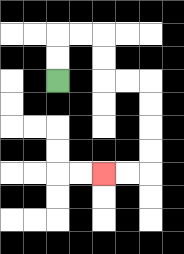{'start': '[2, 3]', 'end': '[4, 7]', 'path_directions': 'U,U,R,R,D,D,R,R,D,D,D,D,L,L', 'path_coordinates': '[[2, 3], [2, 2], [2, 1], [3, 1], [4, 1], [4, 2], [4, 3], [5, 3], [6, 3], [6, 4], [6, 5], [6, 6], [6, 7], [5, 7], [4, 7]]'}